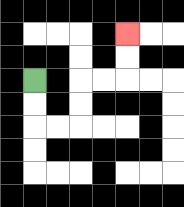{'start': '[1, 3]', 'end': '[5, 1]', 'path_directions': 'D,D,R,R,U,U,R,R,U,U', 'path_coordinates': '[[1, 3], [1, 4], [1, 5], [2, 5], [3, 5], [3, 4], [3, 3], [4, 3], [5, 3], [5, 2], [5, 1]]'}